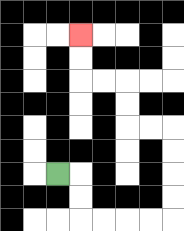{'start': '[2, 7]', 'end': '[3, 1]', 'path_directions': 'R,D,D,R,R,R,R,U,U,U,U,L,L,U,U,L,L,U,U', 'path_coordinates': '[[2, 7], [3, 7], [3, 8], [3, 9], [4, 9], [5, 9], [6, 9], [7, 9], [7, 8], [7, 7], [7, 6], [7, 5], [6, 5], [5, 5], [5, 4], [5, 3], [4, 3], [3, 3], [3, 2], [3, 1]]'}